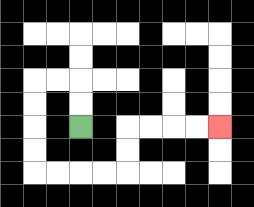{'start': '[3, 5]', 'end': '[9, 5]', 'path_directions': 'U,U,L,L,D,D,D,D,R,R,R,R,U,U,R,R,R,R', 'path_coordinates': '[[3, 5], [3, 4], [3, 3], [2, 3], [1, 3], [1, 4], [1, 5], [1, 6], [1, 7], [2, 7], [3, 7], [4, 7], [5, 7], [5, 6], [5, 5], [6, 5], [7, 5], [8, 5], [9, 5]]'}